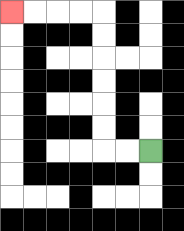{'start': '[6, 6]', 'end': '[0, 0]', 'path_directions': 'L,L,U,U,U,U,U,U,L,L,L,L', 'path_coordinates': '[[6, 6], [5, 6], [4, 6], [4, 5], [4, 4], [4, 3], [4, 2], [4, 1], [4, 0], [3, 0], [2, 0], [1, 0], [0, 0]]'}